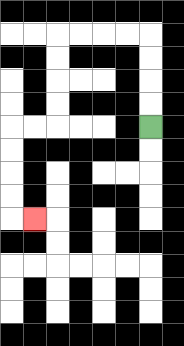{'start': '[6, 5]', 'end': '[1, 9]', 'path_directions': 'U,U,U,U,L,L,L,L,D,D,D,D,L,L,D,D,D,D,R', 'path_coordinates': '[[6, 5], [6, 4], [6, 3], [6, 2], [6, 1], [5, 1], [4, 1], [3, 1], [2, 1], [2, 2], [2, 3], [2, 4], [2, 5], [1, 5], [0, 5], [0, 6], [0, 7], [0, 8], [0, 9], [1, 9]]'}